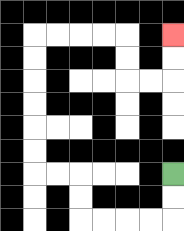{'start': '[7, 7]', 'end': '[7, 1]', 'path_directions': 'D,D,L,L,L,L,U,U,L,L,U,U,U,U,U,U,R,R,R,R,D,D,R,R,U,U', 'path_coordinates': '[[7, 7], [7, 8], [7, 9], [6, 9], [5, 9], [4, 9], [3, 9], [3, 8], [3, 7], [2, 7], [1, 7], [1, 6], [1, 5], [1, 4], [1, 3], [1, 2], [1, 1], [2, 1], [3, 1], [4, 1], [5, 1], [5, 2], [5, 3], [6, 3], [7, 3], [7, 2], [7, 1]]'}